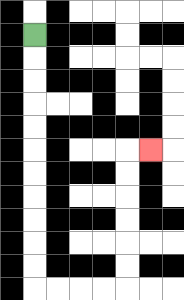{'start': '[1, 1]', 'end': '[6, 6]', 'path_directions': 'D,D,D,D,D,D,D,D,D,D,D,R,R,R,R,U,U,U,U,U,U,R', 'path_coordinates': '[[1, 1], [1, 2], [1, 3], [1, 4], [1, 5], [1, 6], [1, 7], [1, 8], [1, 9], [1, 10], [1, 11], [1, 12], [2, 12], [3, 12], [4, 12], [5, 12], [5, 11], [5, 10], [5, 9], [5, 8], [5, 7], [5, 6], [6, 6]]'}